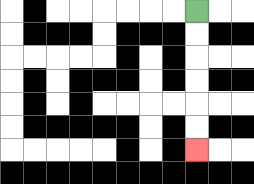{'start': '[8, 0]', 'end': '[8, 6]', 'path_directions': 'D,D,D,D,D,D', 'path_coordinates': '[[8, 0], [8, 1], [8, 2], [8, 3], [8, 4], [8, 5], [8, 6]]'}